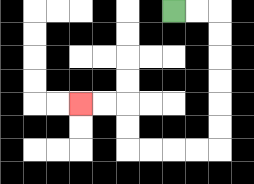{'start': '[7, 0]', 'end': '[3, 4]', 'path_directions': 'R,R,D,D,D,D,D,D,L,L,L,L,U,U,L,L', 'path_coordinates': '[[7, 0], [8, 0], [9, 0], [9, 1], [9, 2], [9, 3], [9, 4], [9, 5], [9, 6], [8, 6], [7, 6], [6, 6], [5, 6], [5, 5], [5, 4], [4, 4], [3, 4]]'}